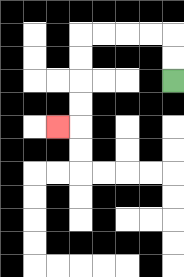{'start': '[7, 3]', 'end': '[2, 5]', 'path_directions': 'U,U,L,L,L,L,D,D,D,D,L', 'path_coordinates': '[[7, 3], [7, 2], [7, 1], [6, 1], [5, 1], [4, 1], [3, 1], [3, 2], [3, 3], [3, 4], [3, 5], [2, 5]]'}